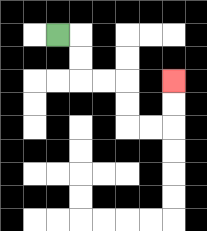{'start': '[2, 1]', 'end': '[7, 3]', 'path_directions': 'R,D,D,R,R,D,D,R,R,U,U', 'path_coordinates': '[[2, 1], [3, 1], [3, 2], [3, 3], [4, 3], [5, 3], [5, 4], [5, 5], [6, 5], [7, 5], [7, 4], [7, 3]]'}